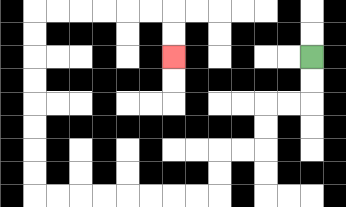{'start': '[13, 2]', 'end': '[7, 2]', 'path_directions': 'D,D,L,L,D,D,L,L,D,D,L,L,L,L,L,L,L,L,U,U,U,U,U,U,U,U,R,R,R,R,R,R,D,D', 'path_coordinates': '[[13, 2], [13, 3], [13, 4], [12, 4], [11, 4], [11, 5], [11, 6], [10, 6], [9, 6], [9, 7], [9, 8], [8, 8], [7, 8], [6, 8], [5, 8], [4, 8], [3, 8], [2, 8], [1, 8], [1, 7], [1, 6], [1, 5], [1, 4], [1, 3], [1, 2], [1, 1], [1, 0], [2, 0], [3, 0], [4, 0], [5, 0], [6, 0], [7, 0], [7, 1], [7, 2]]'}